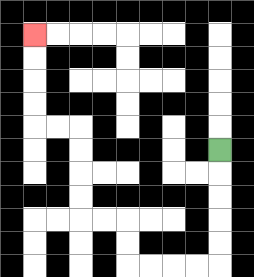{'start': '[9, 6]', 'end': '[1, 1]', 'path_directions': 'D,D,D,D,D,L,L,L,L,U,U,L,L,U,U,U,U,L,L,U,U,U,U', 'path_coordinates': '[[9, 6], [9, 7], [9, 8], [9, 9], [9, 10], [9, 11], [8, 11], [7, 11], [6, 11], [5, 11], [5, 10], [5, 9], [4, 9], [3, 9], [3, 8], [3, 7], [3, 6], [3, 5], [2, 5], [1, 5], [1, 4], [1, 3], [1, 2], [1, 1]]'}